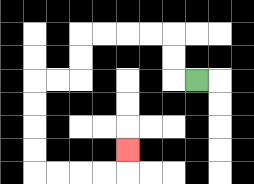{'start': '[8, 3]', 'end': '[5, 6]', 'path_directions': 'L,U,U,L,L,L,L,D,D,L,L,D,D,D,D,R,R,R,R,U', 'path_coordinates': '[[8, 3], [7, 3], [7, 2], [7, 1], [6, 1], [5, 1], [4, 1], [3, 1], [3, 2], [3, 3], [2, 3], [1, 3], [1, 4], [1, 5], [1, 6], [1, 7], [2, 7], [3, 7], [4, 7], [5, 7], [5, 6]]'}